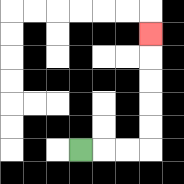{'start': '[3, 6]', 'end': '[6, 1]', 'path_directions': 'R,R,R,U,U,U,U,U', 'path_coordinates': '[[3, 6], [4, 6], [5, 6], [6, 6], [6, 5], [6, 4], [6, 3], [6, 2], [6, 1]]'}